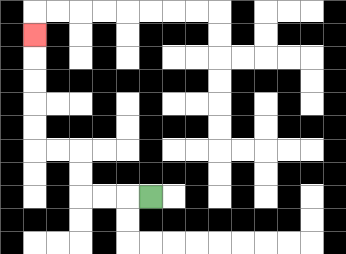{'start': '[6, 8]', 'end': '[1, 1]', 'path_directions': 'L,L,L,U,U,L,L,U,U,U,U,U', 'path_coordinates': '[[6, 8], [5, 8], [4, 8], [3, 8], [3, 7], [3, 6], [2, 6], [1, 6], [1, 5], [1, 4], [1, 3], [1, 2], [1, 1]]'}